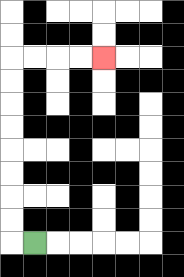{'start': '[1, 10]', 'end': '[4, 2]', 'path_directions': 'L,U,U,U,U,U,U,U,U,R,R,R,R', 'path_coordinates': '[[1, 10], [0, 10], [0, 9], [0, 8], [0, 7], [0, 6], [0, 5], [0, 4], [0, 3], [0, 2], [1, 2], [2, 2], [3, 2], [4, 2]]'}